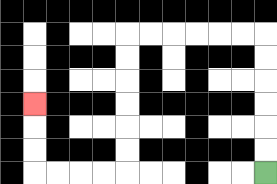{'start': '[11, 7]', 'end': '[1, 4]', 'path_directions': 'U,U,U,U,U,U,L,L,L,L,L,L,D,D,D,D,D,D,L,L,L,L,U,U,U', 'path_coordinates': '[[11, 7], [11, 6], [11, 5], [11, 4], [11, 3], [11, 2], [11, 1], [10, 1], [9, 1], [8, 1], [7, 1], [6, 1], [5, 1], [5, 2], [5, 3], [5, 4], [5, 5], [5, 6], [5, 7], [4, 7], [3, 7], [2, 7], [1, 7], [1, 6], [1, 5], [1, 4]]'}